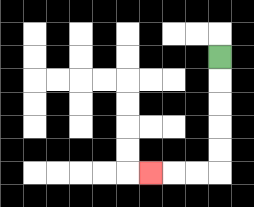{'start': '[9, 2]', 'end': '[6, 7]', 'path_directions': 'D,D,D,D,D,L,L,L', 'path_coordinates': '[[9, 2], [9, 3], [9, 4], [9, 5], [9, 6], [9, 7], [8, 7], [7, 7], [6, 7]]'}